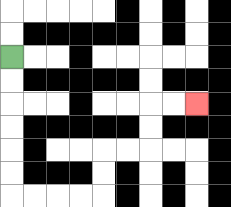{'start': '[0, 2]', 'end': '[8, 4]', 'path_directions': 'D,D,D,D,D,D,R,R,R,R,U,U,R,R,U,U,R,R', 'path_coordinates': '[[0, 2], [0, 3], [0, 4], [0, 5], [0, 6], [0, 7], [0, 8], [1, 8], [2, 8], [3, 8], [4, 8], [4, 7], [4, 6], [5, 6], [6, 6], [6, 5], [6, 4], [7, 4], [8, 4]]'}